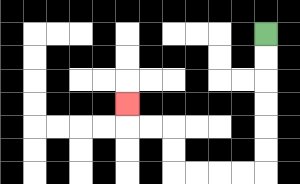{'start': '[11, 1]', 'end': '[5, 4]', 'path_directions': 'D,D,D,D,D,D,L,L,L,L,U,U,L,L,U', 'path_coordinates': '[[11, 1], [11, 2], [11, 3], [11, 4], [11, 5], [11, 6], [11, 7], [10, 7], [9, 7], [8, 7], [7, 7], [7, 6], [7, 5], [6, 5], [5, 5], [5, 4]]'}